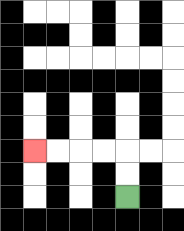{'start': '[5, 8]', 'end': '[1, 6]', 'path_directions': 'U,U,L,L,L,L', 'path_coordinates': '[[5, 8], [5, 7], [5, 6], [4, 6], [3, 6], [2, 6], [1, 6]]'}